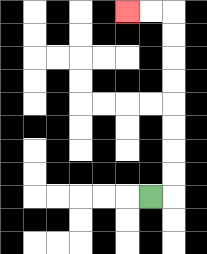{'start': '[6, 8]', 'end': '[5, 0]', 'path_directions': 'R,U,U,U,U,U,U,U,U,L,L', 'path_coordinates': '[[6, 8], [7, 8], [7, 7], [7, 6], [7, 5], [7, 4], [7, 3], [7, 2], [7, 1], [7, 0], [6, 0], [5, 0]]'}